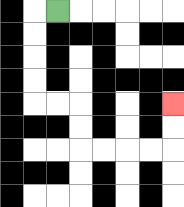{'start': '[2, 0]', 'end': '[7, 4]', 'path_directions': 'L,D,D,D,D,R,R,D,D,R,R,R,R,U,U', 'path_coordinates': '[[2, 0], [1, 0], [1, 1], [1, 2], [1, 3], [1, 4], [2, 4], [3, 4], [3, 5], [3, 6], [4, 6], [5, 6], [6, 6], [7, 6], [7, 5], [7, 4]]'}